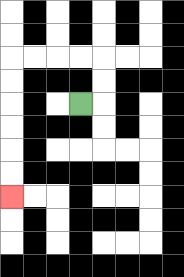{'start': '[3, 4]', 'end': '[0, 8]', 'path_directions': 'R,U,U,L,L,L,L,D,D,D,D,D,D', 'path_coordinates': '[[3, 4], [4, 4], [4, 3], [4, 2], [3, 2], [2, 2], [1, 2], [0, 2], [0, 3], [0, 4], [0, 5], [0, 6], [0, 7], [0, 8]]'}